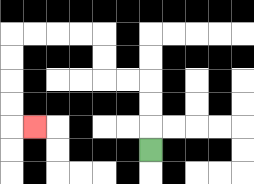{'start': '[6, 6]', 'end': '[1, 5]', 'path_directions': 'U,U,U,L,L,U,U,L,L,L,L,D,D,D,D,R', 'path_coordinates': '[[6, 6], [6, 5], [6, 4], [6, 3], [5, 3], [4, 3], [4, 2], [4, 1], [3, 1], [2, 1], [1, 1], [0, 1], [0, 2], [0, 3], [0, 4], [0, 5], [1, 5]]'}